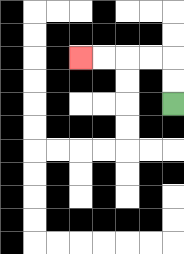{'start': '[7, 4]', 'end': '[3, 2]', 'path_directions': 'U,U,L,L,L,L', 'path_coordinates': '[[7, 4], [7, 3], [7, 2], [6, 2], [5, 2], [4, 2], [3, 2]]'}